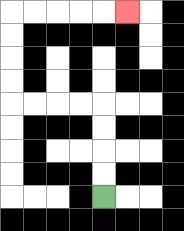{'start': '[4, 8]', 'end': '[5, 0]', 'path_directions': 'U,U,U,U,L,L,L,L,U,U,U,U,R,R,R,R,R', 'path_coordinates': '[[4, 8], [4, 7], [4, 6], [4, 5], [4, 4], [3, 4], [2, 4], [1, 4], [0, 4], [0, 3], [0, 2], [0, 1], [0, 0], [1, 0], [2, 0], [3, 0], [4, 0], [5, 0]]'}